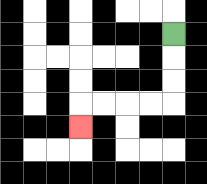{'start': '[7, 1]', 'end': '[3, 5]', 'path_directions': 'D,D,D,L,L,L,L,D', 'path_coordinates': '[[7, 1], [7, 2], [7, 3], [7, 4], [6, 4], [5, 4], [4, 4], [3, 4], [3, 5]]'}